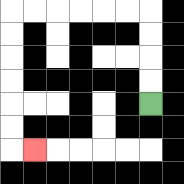{'start': '[6, 4]', 'end': '[1, 6]', 'path_directions': 'U,U,U,U,L,L,L,L,L,L,D,D,D,D,D,D,R', 'path_coordinates': '[[6, 4], [6, 3], [6, 2], [6, 1], [6, 0], [5, 0], [4, 0], [3, 0], [2, 0], [1, 0], [0, 0], [0, 1], [0, 2], [0, 3], [0, 4], [0, 5], [0, 6], [1, 6]]'}